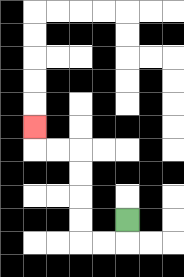{'start': '[5, 9]', 'end': '[1, 5]', 'path_directions': 'D,L,L,U,U,U,U,L,L,U', 'path_coordinates': '[[5, 9], [5, 10], [4, 10], [3, 10], [3, 9], [3, 8], [3, 7], [3, 6], [2, 6], [1, 6], [1, 5]]'}